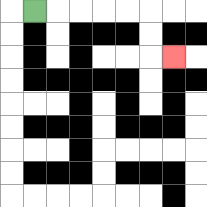{'start': '[1, 0]', 'end': '[7, 2]', 'path_directions': 'R,R,R,R,R,D,D,R', 'path_coordinates': '[[1, 0], [2, 0], [3, 0], [4, 0], [5, 0], [6, 0], [6, 1], [6, 2], [7, 2]]'}